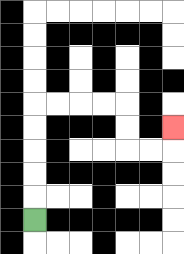{'start': '[1, 9]', 'end': '[7, 5]', 'path_directions': 'U,U,U,U,U,R,R,R,R,D,D,R,R,U', 'path_coordinates': '[[1, 9], [1, 8], [1, 7], [1, 6], [1, 5], [1, 4], [2, 4], [3, 4], [4, 4], [5, 4], [5, 5], [5, 6], [6, 6], [7, 6], [7, 5]]'}